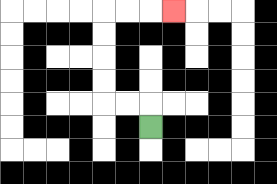{'start': '[6, 5]', 'end': '[7, 0]', 'path_directions': 'U,L,L,U,U,U,U,R,R,R', 'path_coordinates': '[[6, 5], [6, 4], [5, 4], [4, 4], [4, 3], [4, 2], [4, 1], [4, 0], [5, 0], [6, 0], [7, 0]]'}